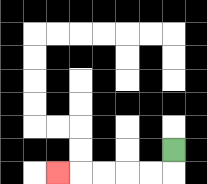{'start': '[7, 6]', 'end': '[2, 7]', 'path_directions': 'D,L,L,L,L,L', 'path_coordinates': '[[7, 6], [7, 7], [6, 7], [5, 7], [4, 7], [3, 7], [2, 7]]'}